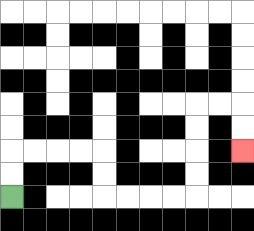{'start': '[0, 8]', 'end': '[10, 6]', 'path_directions': 'U,U,R,R,R,R,D,D,R,R,R,R,U,U,U,U,R,R,D,D', 'path_coordinates': '[[0, 8], [0, 7], [0, 6], [1, 6], [2, 6], [3, 6], [4, 6], [4, 7], [4, 8], [5, 8], [6, 8], [7, 8], [8, 8], [8, 7], [8, 6], [8, 5], [8, 4], [9, 4], [10, 4], [10, 5], [10, 6]]'}